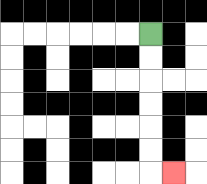{'start': '[6, 1]', 'end': '[7, 7]', 'path_directions': 'D,D,D,D,D,D,R', 'path_coordinates': '[[6, 1], [6, 2], [6, 3], [6, 4], [6, 5], [6, 6], [6, 7], [7, 7]]'}